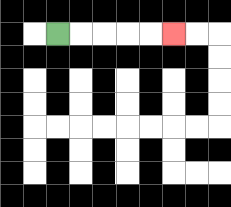{'start': '[2, 1]', 'end': '[7, 1]', 'path_directions': 'R,R,R,R,R', 'path_coordinates': '[[2, 1], [3, 1], [4, 1], [5, 1], [6, 1], [7, 1]]'}